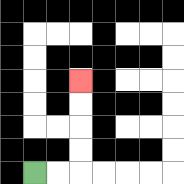{'start': '[1, 7]', 'end': '[3, 3]', 'path_directions': 'R,R,U,U,U,U', 'path_coordinates': '[[1, 7], [2, 7], [3, 7], [3, 6], [3, 5], [3, 4], [3, 3]]'}